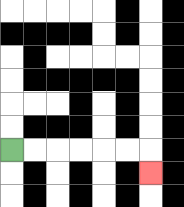{'start': '[0, 6]', 'end': '[6, 7]', 'path_directions': 'R,R,R,R,R,R,D', 'path_coordinates': '[[0, 6], [1, 6], [2, 6], [3, 6], [4, 6], [5, 6], [6, 6], [6, 7]]'}